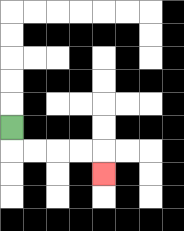{'start': '[0, 5]', 'end': '[4, 7]', 'path_directions': 'D,R,R,R,R,D', 'path_coordinates': '[[0, 5], [0, 6], [1, 6], [2, 6], [3, 6], [4, 6], [4, 7]]'}